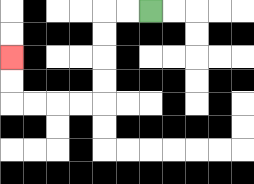{'start': '[6, 0]', 'end': '[0, 2]', 'path_directions': 'L,L,D,D,D,D,L,L,L,L,U,U', 'path_coordinates': '[[6, 0], [5, 0], [4, 0], [4, 1], [4, 2], [4, 3], [4, 4], [3, 4], [2, 4], [1, 4], [0, 4], [0, 3], [0, 2]]'}